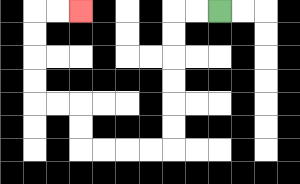{'start': '[9, 0]', 'end': '[3, 0]', 'path_directions': 'L,L,D,D,D,D,D,D,L,L,L,L,U,U,L,L,U,U,U,U,R,R', 'path_coordinates': '[[9, 0], [8, 0], [7, 0], [7, 1], [7, 2], [7, 3], [7, 4], [7, 5], [7, 6], [6, 6], [5, 6], [4, 6], [3, 6], [3, 5], [3, 4], [2, 4], [1, 4], [1, 3], [1, 2], [1, 1], [1, 0], [2, 0], [3, 0]]'}